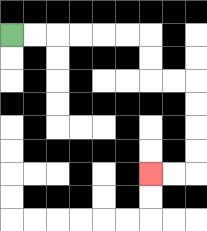{'start': '[0, 1]', 'end': '[6, 7]', 'path_directions': 'R,R,R,R,R,R,D,D,R,R,D,D,D,D,L,L', 'path_coordinates': '[[0, 1], [1, 1], [2, 1], [3, 1], [4, 1], [5, 1], [6, 1], [6, 2], [6, 3], [7, 3], [8, 3], [8, 4], [8, 5], [8, 6], [8, 7], [7, 7], [6, 7]]'}